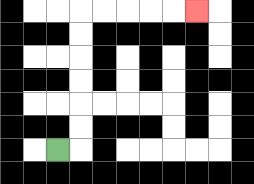{'start': '[2, 6]', 'end': '[8, 0]', 'path_directions': 'R,U,U,U,U,U,U,R,R,R,R,R', 'path_coordinates': '[[2, 6], [3, 6], [3, 5], [3, 4], [3, 3], [3, 2], [3, 1], [3, 0], [4, 0], [5, 0], [6, 0], [7, 0], [8, 0]]'}